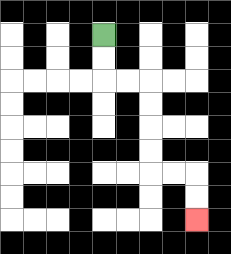{'start': '[4, 1]', 'end': '[8, 9]', 'path_directions': 'D,D,R,R,D,D,D,D,R,R,D,D', 'path_coordinates': '[[4, 1], [4, 2], [4, 3], [5, 3], [6, 3], [6, 4], [6, 5], [6, 6], [6, 7], [7, 7], [8, 7], [8, 8], [8, 9]]'}